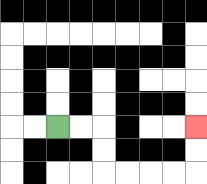{'start': '[2, 5]', 'end': '[8, 5]', 'path_directions': 'R,R,D,D,R,R,R,R,U,U', 'path_coordinates': '[[2, 5], [3, 5], [4, 5], [4, 6], [4, 7], [5, 7], [6, 7], [7, 7], [8, 7], [8, 6], [8, 5]]'}